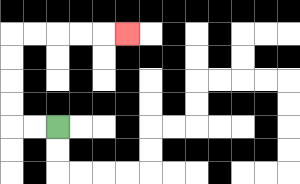{'start': '[2, 5]', 'end': '[5, 1]', 'path_directions': 'L,L,U,U,U,U,R,R,R,R,R', 'path_coordinates': '[[2, 5], [1, 5], [0, 5], [0, 4], [0, 3], [0, 2], [0, 1], [1, 1], [2, 1], [3, 1], [4, 1], [5, 1]]'}